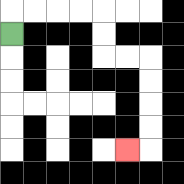{'start': '[0, 1]', 'end': '[5, 6]', 'path_directions': 'U,R,R,R,R,D,D,R,R,D,D,D,D,L', 'path_coordinates': '[[0, 1], [0, 0], [1, 0], [2, 0], [3, 0], [4, 0], [4, 1], [4, 2], [5, 2], [6, 2], [6, 3], [6, 4], [6, 5], [6, 6], [5, 6]]'}